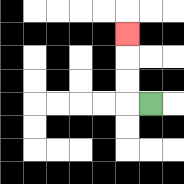{'start': '[6, 4]', 'end': '[5, 1]', 'path_directions': 'L,U,U,U', 'path_coordinates': '[[6, 4], [5, 4], [5, 3], [5, 2], [5, 1]]'}